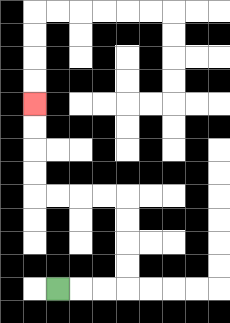{'start': '[2, 12]', 'end': '[1, 4]', 'path_directions': 'R,R,R,U,U,U,U,L,L,L,L,U,U,U,U', 'path_coordinates': '[[2, 12], [3, 12], [4, 12], [5, 12], [5, 11], [5, 10], [5, 9], [5, 8], [4, 8], [3, 8], [2, 8], [1, 8], [1, 7], [1, 6], [1, 5], [1, 4]]'}